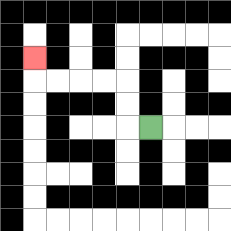{'start': '[6, 5]', 'end': '[1, 2]', 'path_directions': 'L,U,U,L,L,L,L,U', 'path_coordinates': '[[6, 5], [5, 5], [5, 4], [5, 3], [4, 3], [3, 3], [2, 3], [1, 3], [1, 2]]'}